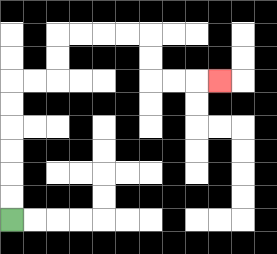{'start': '[0, 9]', 'end': '[9, 3]', 'path_directions': 'U,U,U,U,U,U,R,R,U,U,R,R,R,R,D,D,R,R,R', 'path_coordinates': '[[0, 9], [0, 8], [0, 7], [0, 6], [0, 5], [0, 4], [0, 3], [1, 3], [2, 3], [2, 2], [2, 1], [3, 1], [4, 1], [5, 1], [6, 1], [6, 2], [6, 3], [7, 3], [8, 3], [9, 3]]'}